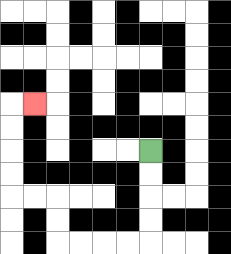{'start': '[6, 6]', 'end': '[1, 4]', 'path_directions': 'D,D,D,D,L,L,L,L,U,U,L,L,U,U,U,U,R', 'path_coordinates': '[[6, 6], [6, 7], [6, 8], [6, 9], [6, 10], [5, 10], [4, 10], [3, 10], [2, 10], [2, 9], [2, 8], [1, 8], [0, 8], [0, 7], [0, 6], [0, 5], [0, 4], [1, 4]]'}